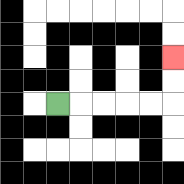{'start': '[2, 4]', 'end': '[7, 2]', 'path_directions': 'R,R,R,R,R,U,U', 'path_coordinates': '[[2, 4], [3, 4], [4, 4], [5, 4], [6, 4], [7, 4], [7, 3], [7, 2]]'}